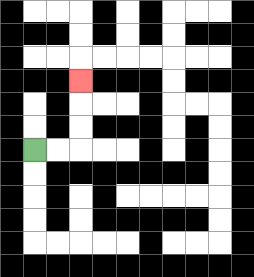{'start': '[1, 6]', 'end': '[3, 3]', 'path_directions': 'R,R,U,U,U', 'path_coordinates': '[[1, 6], [2, 6], [3, 6], [3, 5], [3, 4], [3, 3]]'}